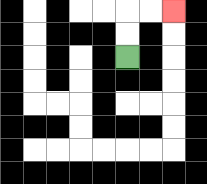{'start': '[5, 2]', 'end': '[7, 0]', 'path_directions': 'U,U,R,R', 'path_coordinates': '[[5, 2], [5, 1], [5, 0], [6, 0], [7, 0]]'}